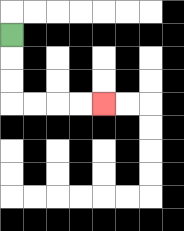{'start': '[0, 1]', 'end': '[4, 4]', 'path_directions': 'D,D,D,R,R,R,R', 'path_coordinates': '[[0, 1], [0, 2], [0, 3], [0, 4], [1, 4], [2, 4], [3, 4], [4, 4]]'}